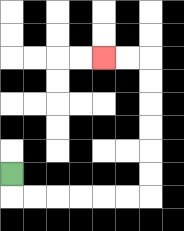{'start': '[0, 7]', 'end': '[4, 2]', 'path_directions': 'D,R,R,R,R,R,R,U,U,U,U,U,U,L,L', 'path_coordinates': '[[0, 7], [0, 8], [1, 8], [2, 8], [3, 8], [4, 8], [5, 8], [6, 8], [6, 7], [6, 6], [6, 5], [6, 4], [6, 3], [6, 2], [5, 2], [4, 2]]'}